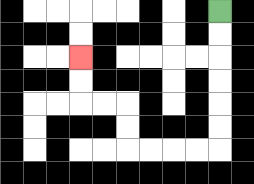{'start': '[9, 0]', 'end': '[3, 2]', 'path_directions': 'D,D,D,D,D,D,L,L,L,L,U,U,L,L,U,U', 'path_coordinates': '[[9, 0], [9, 1], [9, 2], [9, 3], [9, 4], [9, 5], [9, 6], [8, 6], [7, 6], [6, 6], [5, 6], [5, 5], [5, 4], [4, 4], [3, 4], [3, 3], [3, 2]]'}